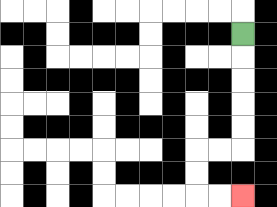{'start': '[10, 1]', 'end': '[10, 8]', 'path_directions': 'D,D,D,D,D,L,L,D,D,R,R', 'path_coordinates': '[[10, 1], [10, 2], [10, 3], [10, 4], [10, 5], [10, 6], [9, 6], [8, 6], [8, 7], [8, 8], [9, 8], [10, 8]]'}